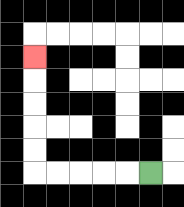{'start': '[6, 7]', 'end': '[1, 2]', 'path_directions': 'L,L,L,L,L,U,U,U,U,U', 'path_coordinates': '[[6, 7], [5, 7], [4, 7], [3, 7], [2, 7], [1, 7], [1, 6], [1, 5], [1, 4], [1, 3], [1, 2]]'}